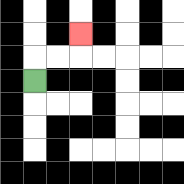{'start': '[1, 3]', 'end': '[3, 1]', 'path_directions': 'U,R,R,U', 'path_coordinates': '[[1, 3], [1, 2], [2, 2], [3, 2], [3, 1]]'}